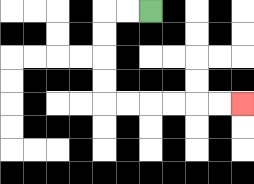{'start': '[6, 0]', 'end': '[10, 4]', 'path_directions': 'L,L,D,D,D,D,R,R,R,R,R,R', 'path_coordinates': '[[6, 0], [5, 0], [4, 0], [4, 1], [4, 2], [4, 3], [4, 4], [5, 4], [6, 4], [7, 4], [8, 4], [9, 4], [10, 4]]'}